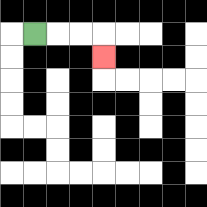{'start': '[1, 1]', 'end': '[4, 2]', 'path_directions': 'R,R,R,D', 'path_coordinates': '[[1, 1], [2, 1], [3, 1], [4, 1], [4, 2]]'}